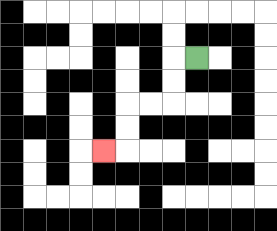{'start': '[8, 2]', 'end': '[4, 6]', 'path_directions': 'L,D,D,L,L,D,D,L', 'path_coordinates': '[[8, 2], [7, 2], [7, 3], [7, 4], [6, 4], [5, 4], [5, 5], [5, 6], [4, 6]]'}